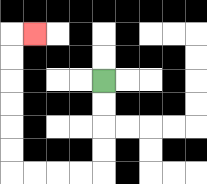{'start': '[4, 3]', 'end': '[1, 1]', 'path_directions': 'D,D,D,D,L,L,L,L,U,U,U,U,U,U,R', 'path_coordinates': '[[4, 3], [4, 4], [4, 5], [4, 6], [4, 7], [3, 7], [2, 7], [1, 7], [0, 7], [0, 6], [0, 5], [0, 4], [0, 3], [0, 2], [0, 1], [1, 1]]'}